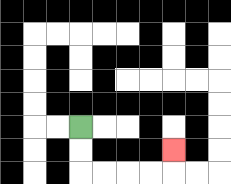{'start': '[3, 5]', 'end': '[7, 6]', 'path_directions': 'D,D,R,R,R,R,U', 'path_coordinates': '[[3, 5], [3, 6], [3, 7], [4, 7], [5, 7], [6, 7], [7, 7], [7, 6]]'}